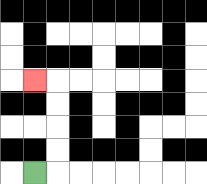{'start': '[1, 7]', 'end': '[1, 3]', 'path_directions': 'R,U,U,U,U,L', 'path_coordinates': '[[1, 7], [2, 7], [2, 6], [2, 5], [2, 4], [2, 3], [1, 3]]'}